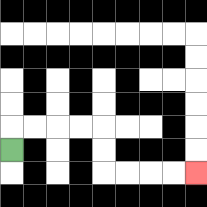{'start': '[0, 6]', 'end': '[8, 7]', 'path_directions': 'U,R,R,R,R,D,D,R,R,R,R', 'path_coordinates': '[[0, 6], [0, 5], [1, 5], [2, 5], [3, 5], [4, 5], [4, 6], [4, 7], [5, 7], [6, 7], [7, 7], [8, 7]]'}